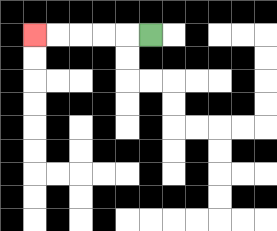{'start': '[6, 1]', 'end': '[1, 1]', 'path_directions': 'L,L,L,L,L', 'path_coordinates': '[[6, 1], [5, 1], [4, 1], [3, 1], [2, 1], [1, 1]]'}